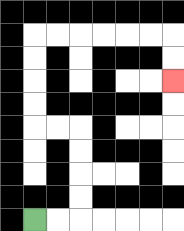{'start': '[1, 9]', 'end': '[7, 3]', 'path_directions': 'R,R,U,U,U,U,L,L,U,U,U,U,R,R,R,R,R,R,D,D', 'path_coordinates': '[[1, 9], [2, 9], [3, 9], [3, 8], [3, 7], [3, 6], [3, 5], [2, 5], [1, 5], [1, 4], [1, 3], [1, 2], [1, 1], [2, 1], [3, 1], [4, 1], [5, 1], [6, 1], [7, 1], [7, 2], [7, 3]]'}